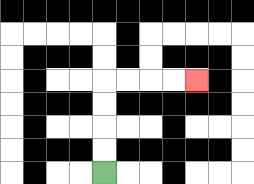{'start': '[4, 7]', 'end': '[8, 3]', 'path_directions': 'U,U,U,U,R,R,R,R', 'path_coordinates': '[[4, 7], [4, 6], [4, 5], [4, 4], [4, 3], [5, 3], [6, 3], [7, 3], [8, 3]]'}